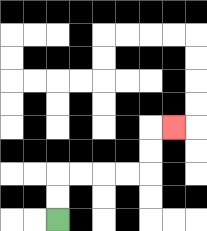{'start': '[2, 9]', 'end': '[7, 5]', 'path_directions': 'U,U,R,R,R,R,U,U,R', 'path_coordinates': '[[2, 9], [2, 8], [2, 7], [3, 7], [4, 7], [5, 7], [6, 7], [6, 6], [6, 5], [7, 5]]'}